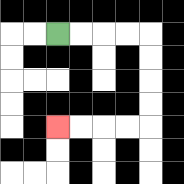{'start': '[2, 1]', 'end': '[2, 5]', 'path_directions': 'R,R,R,R,D,D,D,D,L,L,L,L', 'path_coordinates': '[[2, 1], [3, 1], [4, 1], [5, 1], [6, 1], [6, 2], [6, 3], [6, 4], [6, 5], [5, 5], [4, 5], [3, 5], [2, 5]]'}